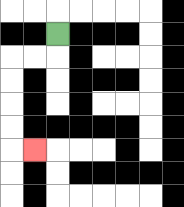{'start': '[2, 1]', 'end': '[1, 6]', 'path_directions': 'D,L,L,D,D,D,D,R', 'path_coordinates': '[[2, 1], [2, 2], [1, 2], [0, 2], [0, 3], [0, 4], [0, 5], [0, 6], [1, 6]]'}